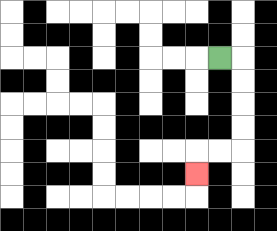{'start': '[9, 2]', 'end': '[8, 7]', 'path_directions': 'R,D,D,D,D,L,L,D', 'path_coordinates': '[[9, 2], [10, 2], [10, 3], [10, 4], [10, 5], [10, 6], [9, 6], [8, 6], [8, 7]]'}